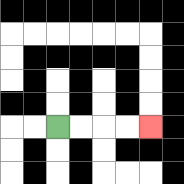{'start': '[2, 5]', 'end': '[6, 5]', 'path_directions': 'R,R,R,R', 'path_coordinates': '[[2, 5], [3, 5], [4, 5], [5, 5], [6, 5]]'}